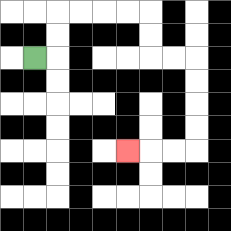{'start': '[1, 2]', 'end': '[5, 6]', 'path_directions': 'R,U,U,R,R,R,R,D,D,R,R,D,D,D,D,L,L,L', 'path_coordinates': '[[1, 2], [2, 2], [2, 1], [2, 0], [3, 0], [4, 0], [5, 0], [6, 0], [6, 1], [6, 2], [7, 2], [8, 2], [8, 3], [8, 4], [8, 5], [8, 6], [7, 6], [6, 6], [5, 6]]'}